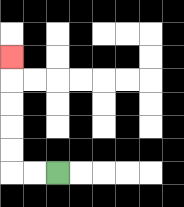{'start': '[2, 7]', 'end': '[0, 2]', 'path_directions': 'L,L,U,U,U,U,U', 'path_coordinates': '[[2, 7], [1, 7], [0, 7], [0, 6], [0, 5], [0, 4], [0, 3], [0, 2]]'}